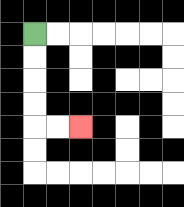{'start': '[1, 1]', 'end': '[3, 5]', 'path_directions': 'D,D,D,D,R,R', 'path_coordinates': '[[1, 1], [1, 2], [1, 3], [1, 4], [1, 5], [2, 5], [3, 5]]'}